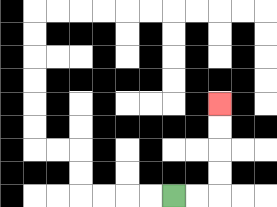{'start': '[7, 8]', 'end': '[9, 4]', 'path_directions': 'R,R,U,U,U,U', 'path_coordinates': '[[7, 8], [8, 8], [9, 8], [9, 7], [9, 6], [9, 5], [9, 4]]'}